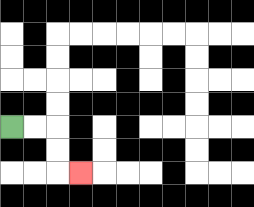{'start': '[0, 5]', 'end': '[3, 7]', 'path_directions': 'R,R,D,D,R', 'path_coordinates': '[[0, 5], [1, 5], [2, 5], [2, 6], [2, 7], [3, 7]]'}